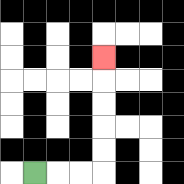{'start': '[1, 7]', 'end': '[4, 2]', 'path_directions': 'R,R,R,U,U,U,U,U', 'path_coordinates': '[[1, 7], [2, 7], [3, 7], [4, 7], [4, 6], [4, 5], [4, 4], [4, 3], [4, 2]]'}